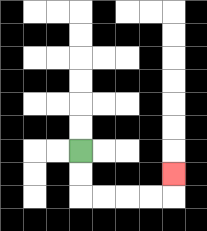{'start': '[3, 6]', 'end': '[7, 7]', 'path_directions': 'D,D,R,R,R,R,U', 'path_coordinates': '[[3, 6], [3, 7], [3, 8], [4, 8], [5, 8], [6, 8], [7, 8], [7, 7]]'}